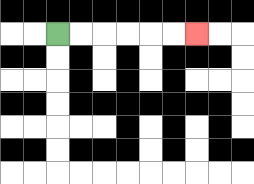{'start': '[2, 1]', 'end': '[8, 1]', 'path_directions': 'R,R,R,R,R,R', 'path_coordinates': '[[2, 1], [3, 1], [4, 1], [5, 1], [6, 1], [7, 1], [8, 1]]'}